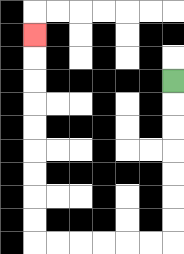{'start': '[7, 3]', 'end': '[1, 1]', 'path_directions': 'D,D,D,D,D,D,D,L,L,L,L,L,L,U,U,U,U,U,U,U,U,U', 'path_coordinates': '[[7, 3], [7, 4], [7, 5], [7, 6], [7, 7], [7, 8], [7, 9], [7, 10], [6, 10], [5, 10], [4, 10], [3, 10], [2, 10], [1, 10], [1, 9], [1, 8], [1, 7], [1, 6], [1, 5], [1, 4], [1, 3], [1, 2], [1, 1]]'}